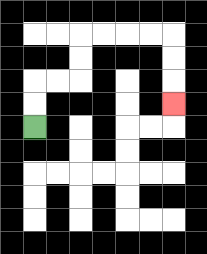{'start': '[1, 5]', 'end': '[7, 4]', 'path_directions': 'U,U,R,R,U,U,R,R,R,R,D,D,D', 'path_coordinates': '[[1, 5], [1, 4], [1, 3], [2, 3], [3, 3], [3, 2], [3, 1], [4, 1], [5, 1], [6, 1], [7, 1], [7, 2], [7, 3], [7, 4]]'}